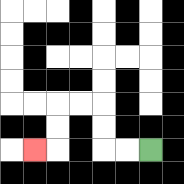{'start': '[6, 6]', 'end': '[1, 6]', 'path_directions': 'L,L,U,U,L,L,D,D,L', 'path_coordinates': '[[6, 6], [5, 6], [4, 6], [4, 5], [4, 4], [3, 4], [2, 4], [2, 5], [2, 6], [1, 6]]'}